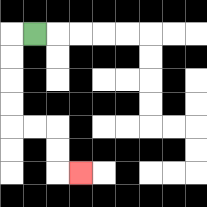{'start': '[1, 1]', 'end': '[3, 7]', 'path_directions': 'L,D,D,D,D,R,R,D,D,R', 'path_coordinates': '[[1, 1], [0, 1], [0, 2], [0, 3], [0, 4], [0, 5], [1, 5], [2, 5], [2, 6], [2, 7], [3, 7]]'}